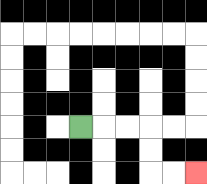{'start': '[3, 5]', 'end': '[8, 7]', 'path_directions': 'R,R,R,D,D,R,R', 'path_coordinates': '[[3, 5], [4, 5], [5, 5], [6, 5], [6, 6], [6, 7], [7, 7], [8, 7]]'}